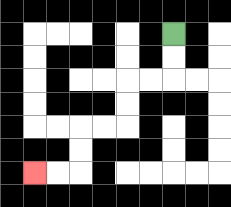{'start': '[7, 1]', 'end': '[1, 7]', 'path_directions': 'D,D,L,L,D,D,L,L,D,D,L,L', 'path_coordinates': '[[7, 1], [7, 2], [7, 3], [6, 3], [5, 3], [5, 4], [5, 5], [4, 5], [3, 5], [3, 6], [3, 7], [2, 7], [1, 7]]'}